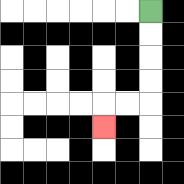{'start': '[6, 0]', 'end': '[4, 5]', 'path_directions': 'D,D,D,D,L,L,D', 'path_coordinates': '[[6, 0], [6, 1], [6, 2], [6, 3], [6, 4], [5, 4], [4, 4], [4, 5]]'}